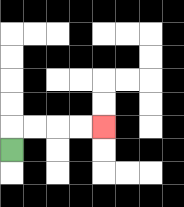{'start': '[0, 6]', 'end': '[4, 5]', 'path_directions': 'U,R,R,R,R', 'path_coordinates': '[[0, 6], [0, 5], [1, 5], [2, 5], [3, 5], [4, 5]]'}